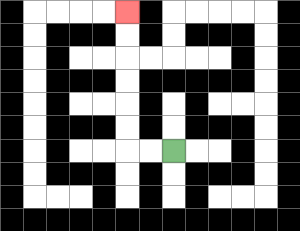{'start': '[7, 6]', 'end': '[5, 0]', 'path_directions': 'L,L,U,U,U,U,U,U', 'path_coordinates': '[[7, 6], [6, 6], [5, 6], [5, 5], [5, 4], [5, 3], [5, 2], [5, 1], [5, 0]]'}